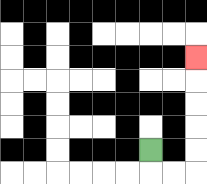{'start': '[6, 6]', 'end': '[8, 2]', 'path_directions': 'D,R,R,U,U,U,U,U', 'path_coordinates': '[[6, 6], [6, 7], [7, 7], [8, 7], [8, 6], [8, 5], [8, 4], [8, 3], [8, 2]]'}